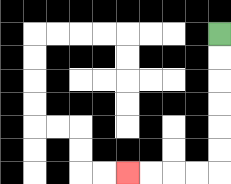{'start': '[9, 1]', 'end': '[5, 7]', 'path_directions': 'D,D,D,D,D,D,L,L,L,L', 'path_coordinates': '[[9, 1], [9, 2], [9, 3], [9, 4], [9, 5], [9, 6], [9, 7], [8, 7], [7, 7], [6, 7], [5, 7]]'}